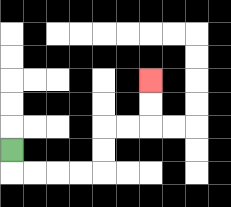{'start': '[0, 6]', 'end': '[6, 3]', 'path_directions': 'D,R,R,R,R,U,U,R,R,U,U', 'path_coordinates': '[[0, 6], [0, 7], [1, 7], [2, 7], [3, 7], [4, 7], [4, 6], [4, 5], [5, 5], [6, 5], [6, 4], [6, 3]]'}